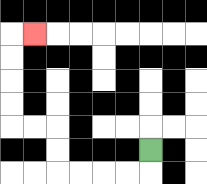{'start': '[6, 6]', 'end': '[1, 1]', 'path_directions': 'D,L,L,L,L,U,U,L,L,U,U,U,U,R', 'path_coordinates': '[[6, 6], [6, 7], [5, 7], [4, 7], [3, 7], [2, 7], [2, 6], [2, 5], [1, 5], [0, 5], [0, 4], [0, 3], [0, 2], [0, 1], [1, 1]]'}